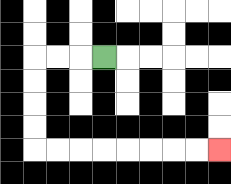{'start': '[4, 2]', 'end': '[9, 6]', 'path_directions': 'L,L,L,D,D,D,D,R,R,R,R,R,R,R,R', 'path_coordinates': '[[4, 2], [3, 2], [2, 2], [1, 2], [1, 3], [1, 4], [1, 5], [1, 6], [2, 6], [3, 6], [4, 6], [5, 6], [6, 6], [7, 6], [8, 6], [9, 6]]'}